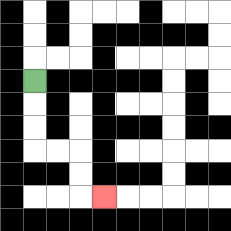{'start': '[1, 3]', 'end': '[4, 8]', 'path_directions': 'D,D,D,R,R,D,D,R', 'path_coordinates': '[[1, 3], [1, 4], [1, 5], [1, 6], [2, 6], [3, 6], [3, 7], [3, 8], [4, 8]]'}